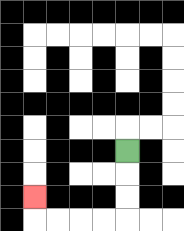{'start': '[5, 6]', 'end': '[1, 8]', 'path_directions': 'D,D,D,L,L,L,L,U', 'path_coordinates': '[[5, 6], [5, 7], [5, 8], [5, 9], [4, 9], [3, 9], [2, 9], [1, 9], [1, 8]]'}